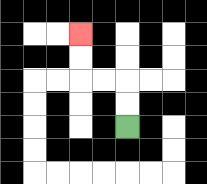{'start': '[5, 5]', 'end': '[3, 1]', 'path_directions': 'U,U,L,L,U,U', 'path_coordinates': '[[5, 5], [5, 4], [5, 3], [4, 3], [3, 3], [3, 2], [3, 1]]'}